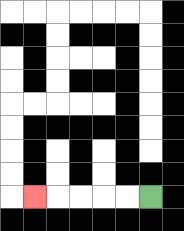{'start': '[6, 8]', 'end': '[1, 8]', 'path_directions': 'L,L,L,L,L', 'path_coordinates': '[[6, 8], [5, 8], [4, 8], [3, 8], [2, 8], [1, 8]]'}